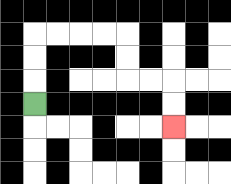{'start': '[1, 4]', 'end': '[7, 5]', 'path_directions': 'U,U,U,R,R,R,R,D,D,R,R,D,D', 'path_coordinates': '[[1, 4], [1, 3], [1, 2], [1, 1], [2, 1], [3, 1], [4, 1], [5, 1], [5, 2], [5, 3], [6, 3], [7, 3], [7, 4], [7, 5]]'}